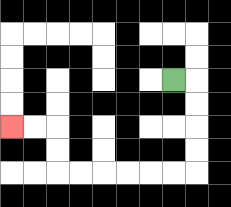{'start': '[7, 3]', 'end': '[0, 5]', 'path_directions': 'R,D,D,D,D,L,L,L,L,L,L,U,U,L,L', 'path_coordinates': '[[7, 3], [8, 3], [8, 4], [8, 5], [8, 6], [8, 7], [7, 7], [6, 7], [5, 7], [4, 7], [3, 7], [2, 7], [2, 6], [2, 5], [1, 5], [0, 5]]'}